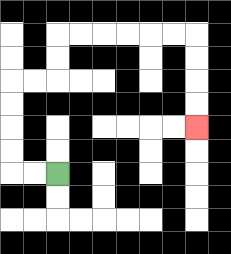{'start': '[2, 7]', 'end': '[8, 5]', 'path_directions': 'L,L,U,U,U,U,R,R,U,U,R,R,R,R,R,R,D,D,D,D', 'path_coordinates': '[[2, 7], [1, 7], [0, 7], [0, 6], [0, 5], [0, 4], [0, 3], [1, 3], [2, 3], [2, 2], [2, 1], [3, 1], [4, 1], [5, 1], [6, 1], [7, 1], [8, 1], [8, 2], [8, 3], [8, 4], [8, 5]]'}